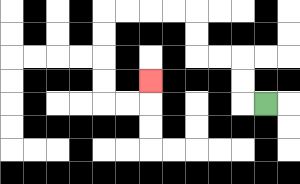{'start': '[11, 4]', 'end': '[6, 3]', 'path_directions': 'L,U,U,L,L,U,U,L,L,L,L,D,D,D,D,R,R,U', 'path_coordinates': '[[11, 4], [10, 4], [10, 3], [10, 2], [9, 2], [8, 2], [8, 1], [8, 0], [7, 0], [6, 0], [5, 0], [4, 0], [4, 1], [4, 2], [4, 3], [4, 4], [5, 4], [6, 4], [6, 3]]'}